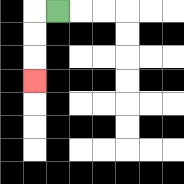{'start': '[2, 0]', 'end': '[1, 3]', 'path_directions': 'L,D,D,D', 'path_coordinates': '[[2, 0], [1, 0], [1, 1], [1, 2], [1, 3]]'}